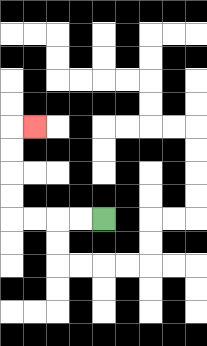{'start': '[4, 9]', 'end': '[1, 5]', 'path_directions': 'L,L,L,L,U,U,U,U,R', 'path_coordinates': '[[4, 9], [3, 9], [2, 9], [1, 9], [0, 9], [0, 8], [0, 7], [0, 6], [0, 5], [1, 5]]'}